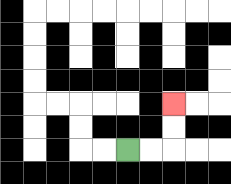{'start': '[5, 6]', 'end': '[7, 4]', 'path_directions': 'R,R,U,U', 'path_coordinates': '[[5, 6], [6, 6], [7, 6], [7, 5], [7, 4]]'}